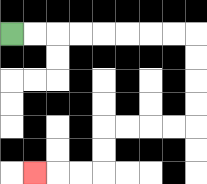{'start': '[0, 1]', 'end': '[1, 7]', 'path_directions': 'R,R,R,R,R,R,R,R,D,D,D,D,L,L,L,L,D,D,L,L,L', 'path_coordinates': '[[0, 1], [1, 1], [2, 1], [3, 1], [4, 1], [5, 1], [6, 1], [7, 1], [8, 1], [8, 2], [8, 3], [8, 4], [8, 5], [7, 5], [6, 5], [5, 5], [4, 5], [4, 6], [4, 7], [3, 7], [2, 7], [1, 7]]'}